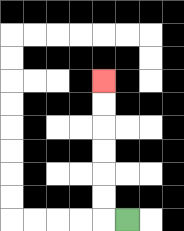{'start': '[5, 9]', 'end': '[4, 3]', 'path_directions': 'L,U,U,U,U,U,U', 'path_coordinates': '[[5, 9], [4, 9], [4, 8], [4, 7], [4, 6], [4, 5], [4, 4], [4, 3]]'}